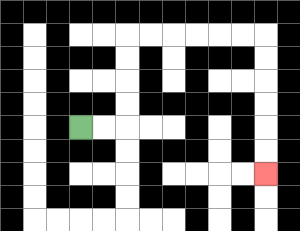{'start': '[3, 5]', 'end': '[11, 7]', 'path_directions': 'R,R,U,U,U,U,R,R,R,R,R,R,D,D,D,D,D,D', 'path_coordinates': '[[3, 5], [4, 5], [5, 5], [5, 4], [5, 3], [5, 2], [5, 1], [6, 1], [7, 1], [8, 1], [9, 1], [10, 1], [11, 1], [11, 2], [11, 3], [11, 4], [11, 5], [11, 6], [11, 7]]'}